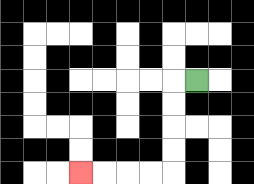{'start': '[8, 3]', 'end': '[3, 7]', 'path_directions': 'L,D,D,D,D,L,L,L,L', 'path_coordinates': '[[8, 3], [7, 3], [7, 4], [7, 5], [7, 6], [7, 7], [6, 7], [5, 7], [4, 7], [3, 7]]'}